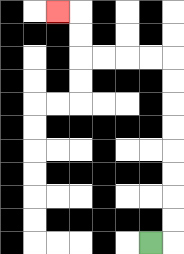{'start': '[6, 10]', 'end': '[2, 0]', 'path_directions': 'R,U,U,U,U,U,U,U,U,L,L,L,L,U,U,L', 'path_coordinates': '[[6, 10], [7, 10], [7, 9], [7, 8], [7, 7], [7, 6], [7, 5], [7, 4], [7, 3], [7, 2], [6, 2], [5, 2], [4, 2], [3, 2], [3, 1], [3, 0], [2, 0]]'}